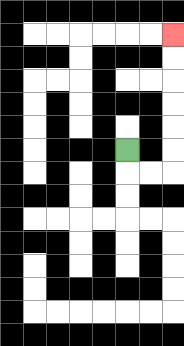{'start': '[5, 6]', 'end': '[7, 1]', 'path_directions': 'D,R,R,U,U,U,U,U,U', 'path_coordinates': '[[5, 6], [5, 7], [6, 7], [7, 7], [7, 6], [7, 5], [7, 4], [7, 3], [7, 2], [7, 1]]'}